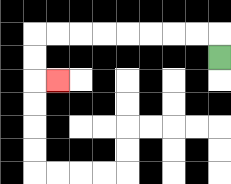{'start': '[9, 2]', 'end': '[2, 3]', 'path_directions': 'U,L,L,L,L,L,L,L,L,D,D,R', 'path_coordinates': '[[9, 2], [9, 1], [8, 1], [7, 1], [6, 1], [5, 1], [4, 1], [3, 1], [2, 1], [1, 1], [1, 2], [1, 3], [2, 3]]'}